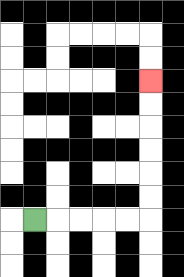{'start': '[1, 9]', 'end': '[6, 3]', 'path_directions': 'R,R,R,R,R,U,U,U,U,U,U', 'path_coordinates': '[[1, 9], [2, 9], [3, 9], [4, 9], [5, 9], [6, 9], [6, 8], [6, 7], [6, 6], [6, 5], [6, 4], [6, 3]]'}